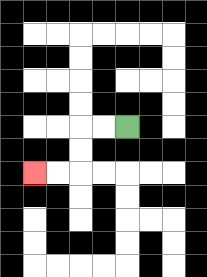{'start': '[5, 5]', 'end': '[1, 7]', 'path_directions': 'L,L,D,D,L,L', 'path_coordinates': '[[5, 5], [4, 5], [3, 5], [3, 6], [3, 7], [2, 7], [1, 7]]'}